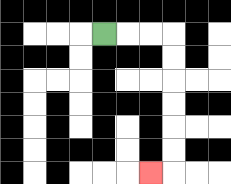{'start': '[4, 1]', 'end': '[6, 7]', 'path_directions': 'R,R,R,D,D,D,D,D,D,L', 'path_coordinates': '[[4, 1], [5, 1], [6, 1], [7, 1], [7, 2], [7, 3], [7, 4], [7, 5], [7, 6], [7, 7], [6, 7]]'}